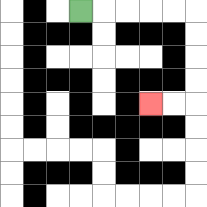{'start': '[3, 0]', 'end': '[6, 4]', 'path_directions': 'R,R,R,R,R,D,D,D,D,L,L', 'path_coordinates': '[[3, 0], [4, 0], [5, 0], [6, 0], [7, 0], [8, 0], [8, 1], [8, 2], [8, 3], [8, 4], [7, 4], [6, 4]]'}